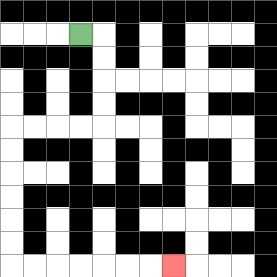{'start': '[3, 1]', 'end': '[7, 11]', 'path_directions': 'R,D,D,D,D,L,L,L,L,D,D,D,D,D,D,R,R,R,R,R,R,R', 'path_coordinates': '[[3, 1], [4, 1], [4, 2], [4, 3], [4, 4], [4, 5], [3, 5], [2, 5], [1, 5], [0, 5], [0, 6], [0, 7], [0, 8], [0, 9], [0, 10], [0, 11], [1, 11], [2, 11], [3, 11], [4, 11], [5, 11], [6, 11], [7, 11]]'}